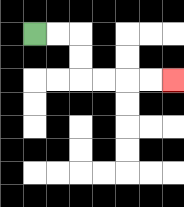{'start': '[1, 1]', 'end': '[7, 3]', 'path_directions': 'R,R,D,D,R,R,R,R', 'path_coordinates': '[[1, 1], [2, 1], [3, 1], [3, 2], [3, 3], [4, 3], [5, 3], [6, 3], [7, 3]]'}